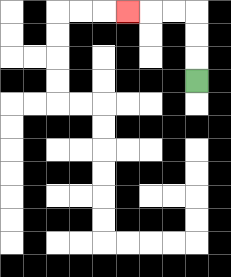{'start': '[8, 3]', 'end': '[5, 0]', 'path_directions': 'U,U,U,L,L,L', 'path_coordinates': '[[8, 3], [8, 2], [8, 1], [8, 0], [7, 0], [6, 0], [5, 0]]'}